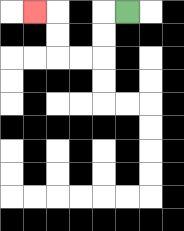{'start': '[5, 0]', 'end': '[1, 0]', 'path_directions': 'L,D,D,L,L,U,U,L', 'path_coordinates': '[[5, 0], [4, 0], [4, 1], [4, 2], [3, 2], [2, 2], [2, 1], [2, 0], [1, 0]]'}